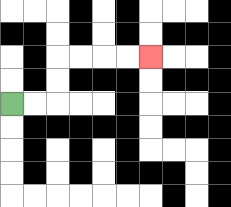{'start': '[0, 4]', 'end': '[6, 2]', 'path_directions': 'R,R,U,U,R,R,R,R', 'path_coordinates': '[[0, 4], [1, 4], [2, 4], [2, 3], [2, 2], [3, 2], [4, 2], [5, 2], [6, 2]]'}